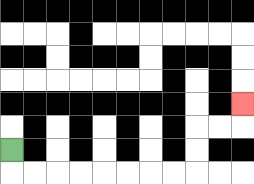{'start': '[0, 6]', 'end': '[10, 4]', 'path_directions': 'D,R,R,R,R,R,R,R,R,U,U,R,R,U', 'path_coordinates': '[[0, 6], [0, 7], [1, 7], [2, 7], [3, 7], [4, 7], [5, 7], [6, 7], [7, 7], [8, 7], [8, 6], [8, 5], [9, 5], [10, 5], [10, 4]]'}